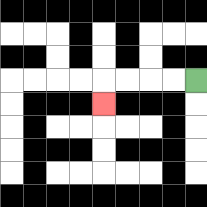{'start': '[8, 3]', 'end': '[4, 4]', 'path_directions': 'L,L,L,L,D', 'path_coordinates': '[[8, 3], [7, 3], [6, 3], [5, 3], [4, 3], [4, 4]]'}